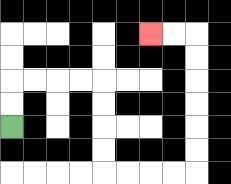{'start': '[0, 5]', 'end': '[6, 1]', 'path_directions': 'U,U,R,R,R,R,D,D,D,D,R,R,R,R,U,U,U,U,U,U,L,L', 'path_coordinates': '[[0, 5], [0, 4], [0, 3], [1, 3], [2, 3], [3, 3], [4, 3], [4, 4], [4, 5], [4, 6], [4, 7], [5, 7], [6, 7], [7, 7], [8, 7], [8, 6], [8, 5], [8, 4], [8, 3], [8, 2], [8, 1], [7, 1], [6, 1]]'}